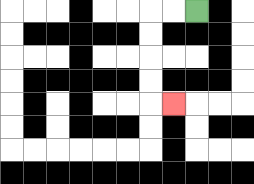{'start': '[8, 0]', 'end': '[7, 4]', 'path_directions': 'L,L,D,D,D,D,R', 'path_coordinates': '[[8, 0], [7, 0], [6, 0], [6, 1], [6, 2], [6, 3], [6, 4], [7, 4]]'}